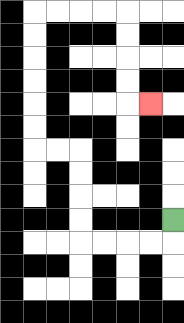{'start': '[7, 9]', 'end': '[6, 4]', 'path_directions': 'D,L,L,L,L,U,U,U,U,L,L,U,U,U,U,U,U,R,R,R,R,D,D,D,D,R', 'path_coordinates': '[[7, 9], [7, 10], [6, 10], [5, 10], [4, 10], [3, 10], [3, 9], [3, 8], [3, 7], [3, 6], [2, 6], [1, 6], [1, 5], [1, 4], [1, 3], [1, 2], [1, 1], [1, 0], [2, 0], [3, 0], [4, 0], [5, 0], [5, 1], [5, 2], [5, 3], [5, 4], [6, 4]]'}